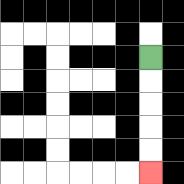{'start': '[6, 2]', 'end': '[6, 7]', 'path_directions': 'D,D,D,D,D', 'path_coordinates': '[[6, 2], [6, 3], [6, 4], [6, 5], [6, 6], [6, 7]]'}